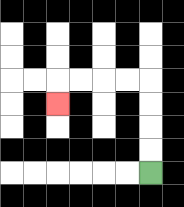{'start': '[6, 7]', 'end': '[2, 4]', 'path_directions': 'U,U,U,U,L,L,L,L,D', 'path_coordinates': '[[6, 7], [6, 6], [6, 5], [6, 4], [6, 3], [5, 3], [4, 3], [3, 3], [2, 3], [2, 4]]'}